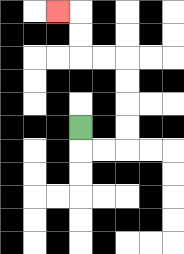{'start': '[3, 5]', 'end': '[2, 0]', 'path_directions': 'D,R,R,U,U,U,U,L,L,U,U,L', 'path_coordinates': '[[3, 5], [3, 6], [4, 6], [5, 6], [5, 5], [5, 4], [5, 3], [5, 2], [4, 2], [3, 2], [3, 1], [3, 0], [2, 0]]'}